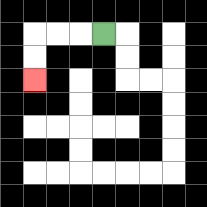{'start': '[4, 1]', 'end': '[1, 3]', 'path_directions': 'L,L,L,D,D', 'path_coordinates': '[[4, 1], [3, 1], [2, 1], [1, 1], [1, 2], [1, 3]]'}